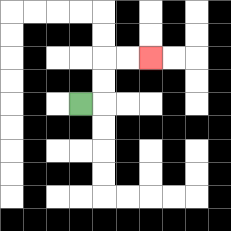{'start': '[3, 4]', 'end': '[6, 2]', 'path_directions': 'R,U,U,R,R', 'path_coordinates': '[[3, 4], [4, 4], [4, 3], [4, 2], [5, 2], [6, 2]]'}